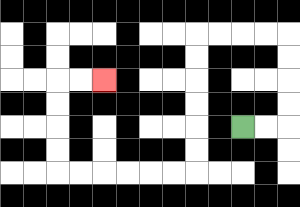{'start': '[10, 5]', 'end': '[4, 3]', 'path_directions': 'R,R,U,U,U,U,L,L,L,L,D,D,D,D,D,D,L,L,L,L,L,L,U,U,U,U,R,R', 'path_coordinates': '[[10, 5], [11, 5], [12, 5], [12, 4], [12, 3], [12, 2], [12, 1], [11, 1], [10, 1], [9, 1], [8, 1], [8, 2], [8, 3], [8, 4], [8, 5], [8, 6], [8, 7], [7, 7], [6, 7], [5, 7], [4, 7], [3, 7], [2, 7], [2, 6], [2, 5], [2, 4], [2, 3], [3, 3], [4, 3]]'}